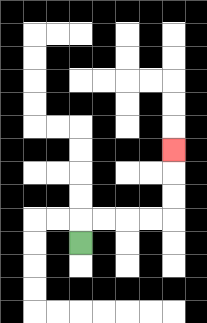{'start': '[3, 10]', 'end': '[7, 6]', 'path_directions': 'U,R,R,R,R,U,U,U', 'path_coordinates': '[[3, 10], [3, 9], [4, 9], [5, 9], [6, 9], [7, 9], [7, 8], [7, 7], [7, 6]]'}